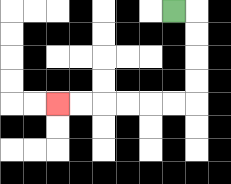{'start': '[7, 0]', 'end': '[2, 4]', 'path_directions': 'R,D,D,D,D,L,L,L,L,L,L', 'path_coordinates': '[[7, 0], [8, 0], [8, 1], [8, 2], [8, 3], [8, 4], [7, 4], [6, 4], [5, 4], [4, 4], [3, 4], [2, 4]]'}